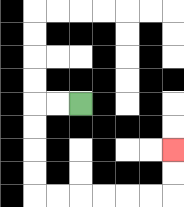{'start': '[3, 4]', 'end': '[7, 6]', 'path_directions': 'L,L,D,D,D,D,R,R,R,R,R,R,U,U', 'path_coordinates': '[[3, 4], [2, 4], [1, 4], [1, 5], [1, 6], [1, 7], [1, 8], [2, 8], [3, 8], [4, 8], [5, 8], [6, 8], [7, 8], [7, 7], [7, 6]]'}